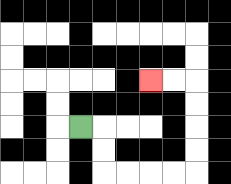{'start': '[3, 5]', 'end': '[6, 3]', 'path_directions': 'R,D,D,R,R,R,R,U,U,U,U,L,L', 'path_coordinates': '[[3, 5], [4, 5], [4, 6], [4, 7], [5, 7], [6, 7], [7, 7], [8, 7], [8, 6], [8, 5], [8, 4], [8, 3], [7, 3], [6, 3]]'}